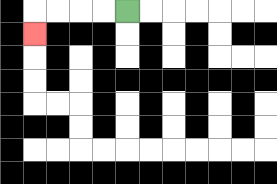{'start': '[5, 0]', 'end': '[1, 1]', 'path_directions': 'L,L,L,L,D', 'path_coordinates': '[[5, 0], [4, 0], [3, 0], [2, 0], [1, 0], [1, 1]]'}